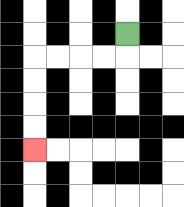{'start': '[5, 1]', 'end': '[1, 6]', 'path_directions': 'D,L,L,L,L,D,D,D,D', 'path_coordinates': '[[5, 1], [5, 2], [4, 2], [3, 2], [2, 2], [1, 2], [1, 3], [1, 4], [1, 5], [1, 6]]'}